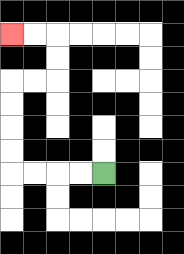{'start': '[4, 7]', 'end': '[0, 1]', 'path_directions': 'L,L,L,L,U,U,U,U,R,R,U,U,L,L', 'path_coordinates': '[[4, 7], [3, 7], [2, 7], [1, 7], [0, 7], [0, 6], [0, 5], [0, 4], [0, 3], [1, 3], [2, 3], [2, 2], [2, 1], [1, 1], [0, 1]]'}